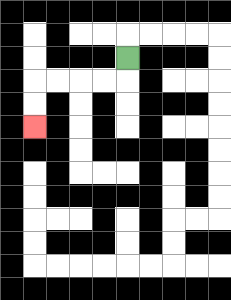{'start': '[5, 2]', 'end': '[1, 5]', 'path_directions': 'D,L,L,L,L,D,D', 'path_coordinates': '[[5, 2], [5, 3], [4, 3], [3, 3], [2, 3], [1, 3], [1, 4], [1, 5]]'}